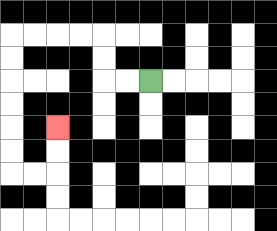{'start': '[6, 3]', 'end': '[2, 5]', 'path_directions': 'L,L,U,U,L,L,L,L,D,D,D,D,D,D,R,R,U,U', 'path_coordinates': '[[6, 3], [5, 3], [4, 3], [4, 2], [4, 1], [3, 1], [2, 1], [1, 1], [0, 1], [0, 2], [0, 3], [0, 4], [0, 5], [0, 6], [0, 7], [1, 7], [2, 7], [2, 6], [2, 5]]'}